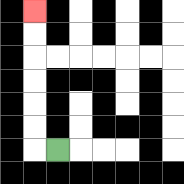{'start': '[2, 6]', 'end': '[1, 0]', 'path_directions': 'L,U,U,U,U,U,U', 'path_coordinates': '[[2, 6], [1, 6], [1, 5], [1, 4], [1, 3], [1, 2], [1, 1], [1, 0]]'}